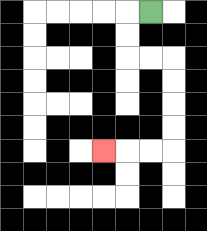{'start': '[6, 0]', 'end': '[4, 6]', 'path_directions': 'L,D,D,R,R,D,D,D,D,L,L,L', 'path_coordinates': '[[6, 0], [5, 0], [5, 1], [5, 2], [6, 2], [7, 2], [7, 3], [7, 4], [7, 5], [7, 6], [6, 6], [5, 6], [4, 6]]'}